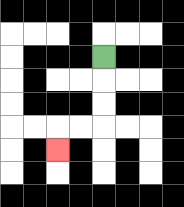{'start': '[4, 2]', 'end': '[2, 6]', 'path_directions': 'D,D,D,L,L,D', 'path_coordinates': '[[4, 2], [4, 3], [4, 4], [4, 5], [3, 5], [2, 5], [2, 6]]'}